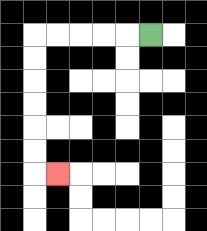{'start': '[6, 1]', 'end': '[2, 7]', 'path_directions': 'L,L,L,L,L,D,D,D,D,D,D,R', 'path_coordinates': '[[6, 1], [5, 1], [4, 1], [3, 1], [2, 1], [1, 1], [1, 2], [1, 3], [1, 4], [1, 5], [1, 6], [1, 7], [2, 7]]'}